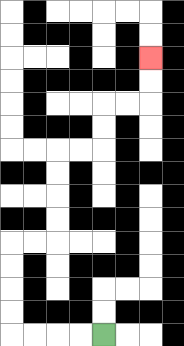{'start': '[4, 14]', 'end': '[6, 2]', 'path_directions': 'L,L,L,L,U,U,U,U,R,R,U,U,U,U,R,R,U,U,R,R,U,U', 'path_coordinates': '[[4, 14], [3, 14], [2, 14], [1, 14], [0, 14], [0, 13], [0, 12], [0, 11], [0, 10], [1, 10], [2, 10], [2, 9], [2, 8], [2, 7], [2, 6], [3, 6], [4, 6], [4, 5], [4, 4], [5, 4], [6, 4], [6, 3], [6, 2]]'}